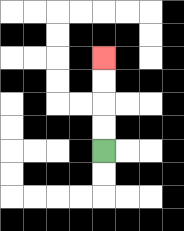{'start': '[4, 6]', 'end': '[4, 2]', 'path_directions': 'U,U,U,U', 'path_coordinates': '[[4, 6], [4, 5], [4, 4], [4, 3], [4, 2]]'}